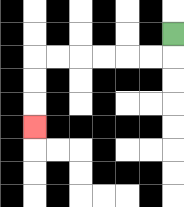{'start': '[7, 1]', 'end': '[1, 5]', 'path_directions': 'D,L,L,L,L,L,L,D,D,D', 'path_coordinates': '[[7, 1], [7, 2], [6, 2], [5, 2], [4, 2], [3, 2], [2, 2], [1, 2], [1, 3], [1, 4], [1, 5]]'}